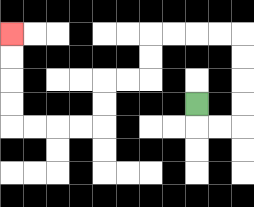{'start': '[8, 4]', 'end': '[0, 1]', 'path_directions': 'D,R,R,U,U,U,U,L,L,L,L,D,D,L,L,D,D,L,L,L,L,U,U,U,U', 'path_coordinates': '[[8, 4], [8, 5], [9, 5], [10, 5], [10, 4], [10, 3], [10, 2], [10, 1], [9, 1], [8, 1], [7, 1], [6, 1], [6, 2], [6, 3], [5, 3], [4, 3], [4, 4], [4, 5], [3, 5], [2, 5], [1, 5], [0, 5], [0, 4], [0, 3], [0, 2], [0, 1]]'}